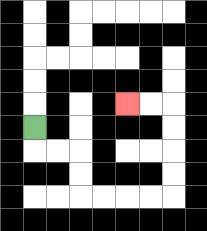{'start': '[1, 5]', 'end': '[5, 4]', 'path_directions': 'D,R,R,D,D,R,R,R,R,U,U,U,U,L,L', 'path_coordinates': '[[1, 5], [1, 6], [2, 6], [3, 6], [3, 7], [3, 8], [4, 8], [5, 8], [6, 8], [7, 8], [7, 7], [7, 6], [7, 5], [7, 4], [6, 4], [5, 4]]'}